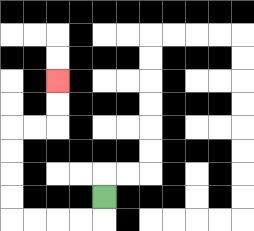{'start': '[4, 8]', 'end': '[2, 3]', 'path_directions': 'D,L,L,L,L,U,U,U,U,R,R,U,U', 'path_coordinates': '[[4, 8], [4, 9], [3, 9], [2, 9], [1, 9], [0, 9], [0, 8], [0, 7], [0, 6], [0, 5], [1, 5], [2, 5], [2, 4], [2, 3]]'}